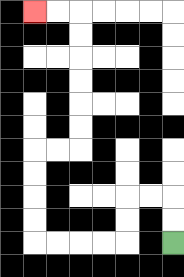{'start': '[7, 10]', 'end': '[1, 0]', 'path_directions': 'U,U,L,L,D,D,L,L,L,L,U,U,U,U,R,R,U,U,U,U,U,U,L,L', 'path_coordinates': '[[7, 10], [7, 9], [7, 8], [6, 8], [5, 8], [5, 9], [5, 10], [4, 10], [3, 10], [2, 10], [1, 10], [1, 9], [1, 8], [1, 7], [1, 6], [2, 6], [3, 6], [3, 5], [3, 4], [3, 3], [3, 2], [3, 1], [3, 0], [2, 0], [1, 0]]'}